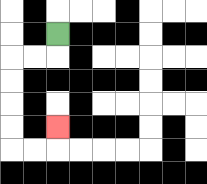{'start': '[2, 1]', 'end': '[2, 5]', 'path_directions': 'D,L,L,D,D,D,D,R,R,U', 'path_coordinates': '[[2, 1], [2, 2], [1, 2], [0, 2], [0, 3], [0, 4], [0, 5], [0, 6], [1, 6], [2, 6], [2, 5]]'}